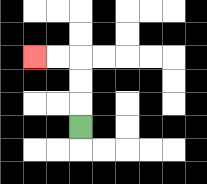{'start': '[3, 5]', 'end': '[1, 2]', 'path_directions': 'U,U,U,L,L', 'path_coordinates': '[[3, 5], [3, 4], [3, 3], [3, 2], [2, 2], [1, 2]]'}